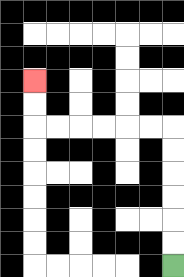{'start': '[7, 11]', 'end': '[1, 3]', 'path_directions': 'U,U,U,U,U,U,L,L,L,L,L,L,U,U', 'path_coordinates': '[[7, 11], [7, 10], [7, 9], [7, 8], [7, 7], [7, 6], [7, 5], [6, 5], [5, 5], [4, 5], [3, 5], [2, 5], [1, 5], [1, 4], [1, 3]]'}